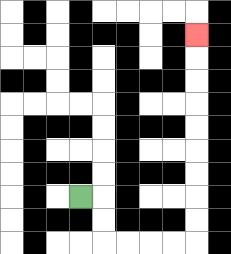{'start': '[3, 8]', 'end': '[8, 1]', 'path_directions': 'R,D,D,R,R,R,R,U,U,U,U,U,U,U,U,U', 'path_coordinates': '[[3, 8], [4, 8], [4, 9], [4, 10], [5, 10], [6, 10], [7, 10], [8, 10], [8, 9], [8, 8], [8, 7], [8, 6], [8, 5], [8, 4], [8, 3], [8, 2], [8, 1]]'}